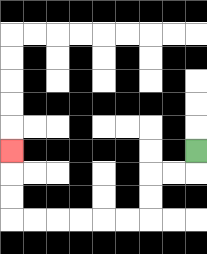{'start': '[8, 6]', 'end': '[0, 6]', 'path_directions': 'D,L,L,D,D,L,L,L,L,L,L,U,U,U', 'path_coordinates': '[[8, 6], [8, 7], [7, 7], [6, 7], [6, 8], [6, 9], [5, 9], [4, 9], [3, 9], [2, 9], [1, 9], [0, 9], [0, 8], [0, 7], [0, 6]]'}